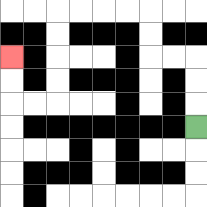{'start': '[8, 5]', 'end': '[0, 2]', 'path_directions': 'U,U,U,L,L,U,U,L,L,L,L,D,D,D,D,L,L,U,U', 'path_coordinates': '[[8, 5], [8, 4], [8, 3], [8, 2], [7, 2], [6, 2], [6, 1], [6, 0], [5, 0], [4, 0], [3, 0], [2, 0], [2, 1], [2, 2], [2, 3], [2, 4], [1, 4], [0, 4], [0, 3], [0, 2]]'}